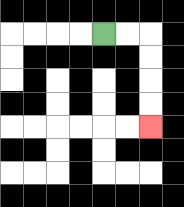{'start': '[4, 1]', 'end': '[6, 5]', 'path_directions': 'R,R,D,D,D,D', 'path_coordinates': '[[4, 1], [5, 1], [6, 1], [6, 2], [6, 3], [6, 4], [6, 5]]'}